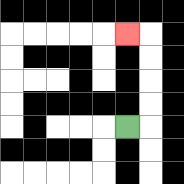{'start': '[5, 5]', 'end': '[5, 1]', 'path_directions': 'R,U,U,U,U,L', 'path_coordinates': '[[5, 5], [6, 5], [6, 4], [6, 3], [6, 2], [6, 1], [5, 1]]'}